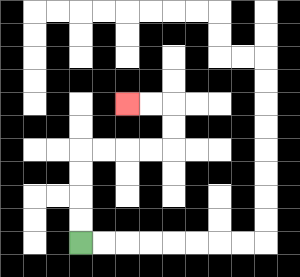{'start': '[3, 10]', 'end': '[5, 4]', 'path_directions': 'U,U,U,U,R,R,R,R,U,U,L,L', 'path_coordinates': '[[3, 10], [3, 9], [3, 8], [3, 7], [3, 6], [4, 6], [5, 6], [6, 6], [7, 6], [7, 5], [7, 4], [6, 4], [5, 4]]'}